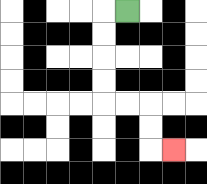{'start': '[5, 0]', 'end': '[7, 6]', 'path_directions': 'L,D,D,D,D,R,R,D,D,R', 'path_coordinates': '[[5, 0], [4, 0], [4, 1], [4, 2], [4, 3], [4, 4], [5, 4], [6, 4], [6, 5], [6, 6], [7, 6]]'}